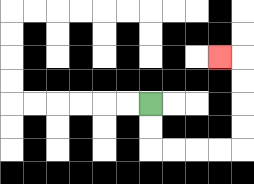{'start': '[6, 4]', 'end': '[9, 2]', 'path_directions': 'D,D,R,R,R,R,U,U,U,U,L', 'path_coordinates': '[[6, 4], [6, 5], [6, 6], [7, 6], [8, 6], [9, 6], [10, 6], [10, 5], [10, 4], [10, 3], [10, 2], [9, 2]]'}